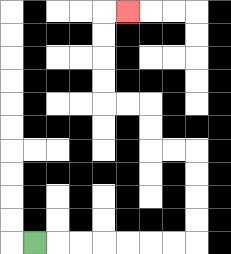{'start': '[1, 10]', 'end': '[5, 0]', 'path_directions': 'R,R,R,R,R,R,R,U,U,U,U,L,L,U,U,L,L,U,U,U,U,R', 'path_coordinates': '[[1, 10], [2, 10], [3, 10], [4, 10], [5, 10], [6, 10], [7, 10], [8, 10], [8, 9], [8, 8], [8, 7], [8, 6], [7, 6], [6, 6], [6, 5], [6, 4], [5, 4], [4, 4], [4, 3], [4, 2], [4, 1], [4, 0], [5, 0]]'}